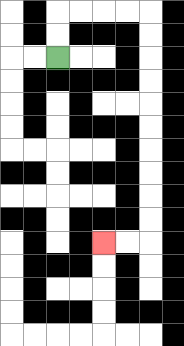{'start': '[2, 2]', 'end': '[4, 10]', 'path_directions': 'U,U,R,R,R,R,D,D,D,D,D,D,D,D,D,D,L,L', 'path_coordinates': '[[2, 2], [2, 1], [2, 0], [3, 0], [4, 0], [5, 0], [6, 0], [6, 1], [6, 2], [6, 3], [6, 4], [6, 5], [6, 6], [6, 7], [6, 8], [6, 9], [6, 10], [5, 10], [4, 10]]'}